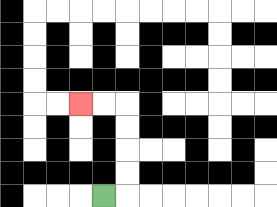{'start': '[4, 8]', 'end': '[3, 4]', 'path_directions': 'R,U,U,U,U,L,L', 'path_coordinates': '[[4, 8], [5, 8], [5, 7], [5, 6], [5, 5], [5, 4], [4, 4], [3, 4]]'}